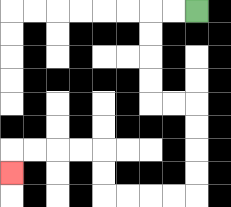{'start': '[8, 0]', 'end': '[0, 7]', 'path_directions': 'L,L,D,D,D,D,R,R,D,D,D,D,L,L,L,L,U,U,L,L,L,L,D', 'path_coordinates': '[[8, 0], [7, 0], [6, 0], [6, 1], [6, 2], [6, 3], [6, 4], [7, 4], [8, 4], [8, 5], [8, 6], [8, 7], [8, 8], [7, 8], [6, 8], [5, 8], [4, 8], [4, 7], [4, 6], [3, 6], [2, 6], [1, 6], [0, 6], [0, 7]]'}